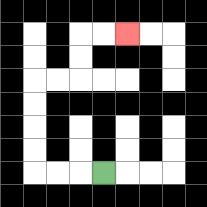{'start': '[4, 7]', 'end': '[5, 1]', 'path_directions': 'L,L,L,U,U,U,U,R,R,U,U,R,R', 'path_coordinates': '[[4, 7], [3, 7], [2, 7], [1, 7], [1, 6], [1, 5], [1, 4], [1, 3], [2, 3], [3, 3], [3, 2], [3, 1], [4, 1], [5, 1]]'}